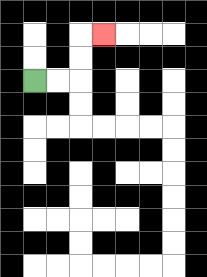{'start': '[1, 3]', 'end': '[4, 1]', 'path_directions': 'R,R,U,U,R', 'path_coordinates': '[[1, 3], [2, 3], [3, 3], [3, 2], [3, 1], [4, 1]]'}